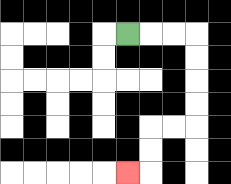{'start': '[5, 1]', 'end': '[5, 7]', 'path_directions': 'R,R,R,D,D,D,D,L,L,D,D,L', 'path_coordinates': '[[5, 1], [6, 1], [7, 1], [8, 1], [8, 2], [8, 3], [8, 4], [8, 5], [7, 5], [6, 5], [6, 6], [6, 7], [5, 7]]'}